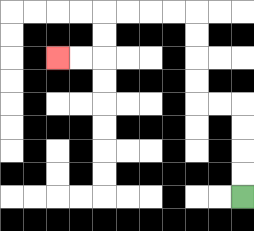{'start': '[10, 8]', 'end': '[2, 2]', 'path_directions': 'U,U,U,U,L,L,U,U,U,U,L,L,L,L,D,D,L,L', 'path_coordinates': '[[10, 8], [10, 7], [10, 6], [10, 5], [10, 4], [9, 4], [8, 4], [8, 3], [8, 2], [8, 1], [8, 0], [7, 0], [6, 0], [5, 0], [4, 0], [4, 1], [4, 2], [3, 2], [2, 2]]'}